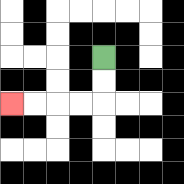{'start': '[4, 2]', 'end': '[0, 4]', 'path_directions': 'D,D,L,L,L,L', 'path_coordinates': '[[4, 2], [4, 3], [4, 4], [3, 4], [2, 4], [1, 4], [0, 4]]'}